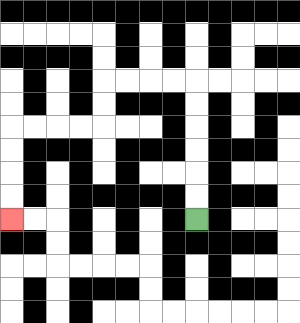{'start': '[8, 9]', 'end': '[0, 9]', 'path_directions': 'U,U,U,U,U,U,L,L,L,L,D,D,L,L,L,L,D,D,D,D', 'path_coordinates': '[[8, 9], [8, 8], [8, 7], [8, 6], [8, 5], [8, 4], [8, 3], [7, 3], [6, 3], [5, 3], [4, 3], [4, 4], [4, 5], [3, 5], [2, 5], [1, 5], [0, 5], [0, 6], [0, 7], [0, 8], [0, 9]]'}